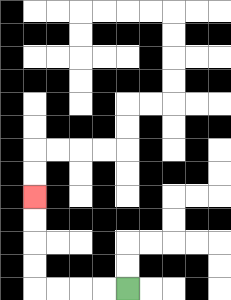{'start': '[5, 12]', 'end': '[1, 8]', 'path_directions': 'L,L,L,L,U,U,U,U', 'path_coordinates': '[[5, 12], [4, 12], [3, 12], [2, 12], [1, 12], [1, 11], [1, 10], [1, 9], [1, 8]]'}